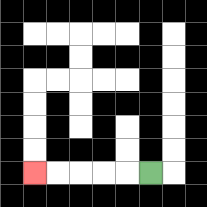{'start': '[6, 7]', 'end': '[1, 7]', 'path_directions': 'L,L,L,L,L', 'path_coordinates': '[[6, 7], [5, 7], [4, 7], [3, 7], [2, 7], [1, 7]]'}